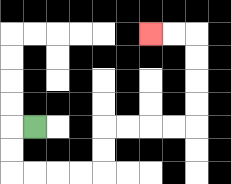{'start': '[1, 5]', 'end': '[6, 1]', 'path_directions': 'L,D,D,R,R,R,R,U,U,R,R,R,R,U,U,U,U,L,L', 'path_coordinates': '[[1, 5], [0, 5], [0, 6], [0, 7], [1, 7], [2, 7], [3, 7], [4, 7], [4, 6], [4, 5], [5, 5], [6, 5], [7, 5], [8, 5], [8, 4], [8, 3], [8, 2], [8, 1], [7, 1], [6, 1]]'}